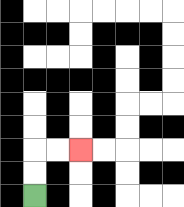{'start': '[1, 8]', 'end': '[3, 6]', 'path_directions': 'U,U,R,R', 'path_coordinates': '[[1, 8], [1, 7], [1, 6], [2, 6], [3, 6]]'}